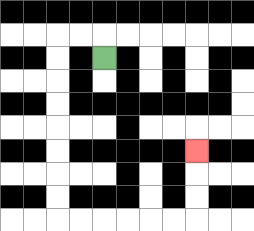{'start': '[4, 2]', 'end': '[8, 6]', 'path_directions': 'U,L,L,D,D,D,D,D,D,D,D,R,R,R,R,R,R,U,U,U', 'path_coordinates': '[[4, 2], [4, 1], [3, 1], [2, 1], [2, 2], [2, 3], [2, 4], [2, 5], [2, 6], [2, 7], [2, 8], [2, 9], [3, 9], [4, 9], [5, 9], [6, 9], [7, 9], [8, 9], [8, 8], [8, 7], [8, 6]]'}